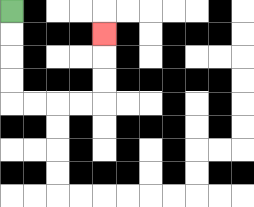{'start': '[0, 0]', 'end': '[4, 1]', 'path_directions': 'D,D,D,D,R,R,R,R,U,U,U', 'path_coordinates': '[[0, 0], [0, 1], [0, 2], [0, 3], [0, 4], [1, 4], [2, 4], [3, 4], [4, 4], [4, 3], [4, 2], [4, 1]]'}